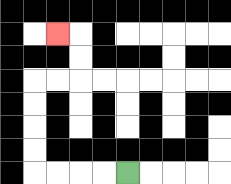{'start': '[5, 7]', 'end': '[2, 1]', 'path_directions': 'L,L,L,L,U,U,U,U,R,R,U,U,L', 'path_coordinates': '[[5, 7], [4, 7], [3, 7], [2, 7], [1, 7], [1, 6], [1, 5], [1, 4], [1, 3], [2, 3], [3, 3], [3, 2], [3, 1], [2, 1]]'}